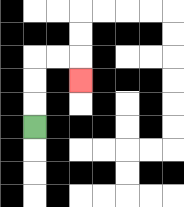{'start': '[1, 5]', 'end': '[3, 3]', 'path_directions': 'U,U,U,R,R,D', 'path_coordinates': '[[1, 5], [1, 4], [1, 3], [1, 2], [2, 2], [3, 2], [3, 3]]'}